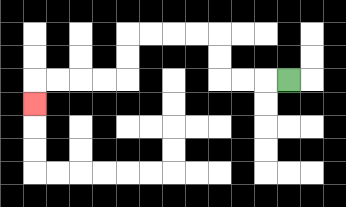{'start': '[12, 3]', 'end': '[1, 4]', 'path_directions': 'L,L,L,U,U,L,L,L,L,D,D,L,L,L,L,D', 'path_coordinates': '[[12, 3], [11, 3], [10, 3], [9, 3], [9, 2], [9, 1], [8, 1], [7, 1], [6, 1], [5, 1], [5, 2], [5, 3], [4, 3], [3, 3], [2, 3], [1, 3], [1, 4]]'}